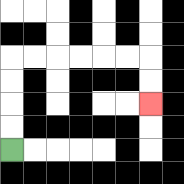{'start': '[0, 6]', 'end': '[6, 4]', 'path_directions': 'U,U,U,U,R,R,R,R,R,R,D,D', 'path_coordinates': '[[0, 6], [0, 5], [0, 4], [0, 3], [0, 2], [1, 2], [2, 2], [3, 2], [4, 2], [5, 2], [6, 2], [6, 3], [6, 4]]'}